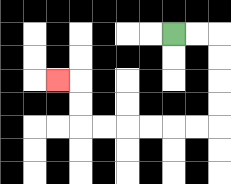{'start': '[7, 1]', 'end': '[2, 3]', 'path_directions': 'R,R,D,D,D,D,L,L,L,L,L,L,U,U,L', 'path_coordinates': '[[7, 1], [8, 1], [9, 1], [9, 2], [9, 3], [9, 4], [9, 5], [8, 5], [7, 5], [6, 5], [5, 5], [4, 5], [3, 5], [3, 4], [3, 3], [2, 3]]'}